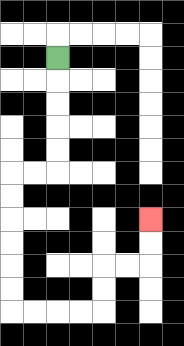{'start': '[2, 2]', 'end': '[6, 9]', 'path_directions': 'D,D,D,D,D,L,L,D,D,D,D,D,D,R,R,R,R,U,U,R,R,U,U', 'path_coordinates': '[[2, 2], [2, 3], [2, 4], [2, 5], [2, 6], [2, 7], [1, 7], [0, 7], [0, 8], [0, 9], [0, 10], [0, 11], [0, 12], [0, 13], [1, 13], [2, 13], [3, 13], [4, 13], [4, 12], [4, 11], [5, 11], [6, 11], [6, 10], [6, 9]]'}